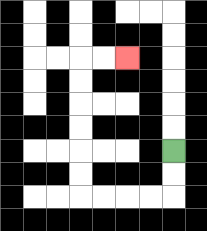{'start': '[7, 6]', 'end': '[5, 2]', 'path_directions': 'D,D,L,L,L,L,U,U,U,U,U,U,R,R', 'path_coordinates': '[[7, 6], [7, 7], [7, 8], [6, 8], [5, 8], [4, 8], [3, 8], [3, 7], [3, 6], [3, 5], [3, 4], [3, 3], [3, 2], [4, 2], [5, 2]]'}